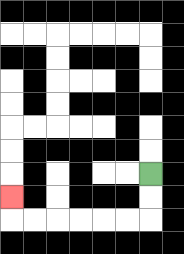{'start': '[6, 7]', 'end': '[0, 8]', 'path_directions': 'D,D,L,L,L,L,L,L,U', 'path_coordinates': '[[6, 7], [6, 8], [6, 9], [5, 9], [4, 9], [3, 9], [2, 9], [1, 9], [0, 9], [0, 8]]'}